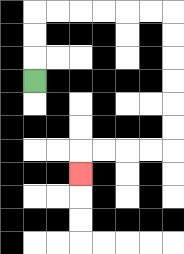{'start': '[1, 3]', 'end': '[3, 7]', 'path_directions': 'U,U,U,R,R,R,R,R,R,D,D,D,D,D,D,L,L,L,L,D', 'path_coordinates': '[[1, 3], [1, 2], [1, 1], [1, 0], [2, 0], [3, 0], [4, 0], [5, 0], [6, 0], [7, 0], [7, 1], [7, 2], [7, 3], [7, 4], [7, 5], [7, 6], [6, 6], [5, 6], [4, 6], [3, 6], [3, 7]]'}